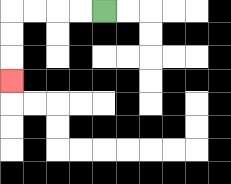{'start': '[4, 0]', 'end': '[0, 3]', 'path_directions': 'L,L,L,L,D,D,D', 'path_coordinates': '[[4, 0], [3, 0], [2, 0], [1, 0], [0, 0], [0, 1], [0, 2], [0, 3]]'}